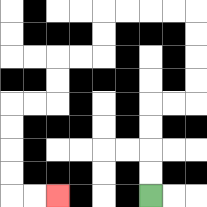{'start': '[6, 8]', 'end': '[2, 8]', 'path_directions': 'U,U,U,U,R,R,U,U,U,U,L,L,L,L,D,D,L,L,D,D,L,L,D,D,D,D,R,R', 'path_coordinates': '[[6, 8], [6, 7], [6, 6], [6, 5], [6, 4], [7, 4], [8, 4], [8, 3], [8, 2], [8, 1], [8, 0], [7, 0], [6, 0], [5, 0], [4, 0], [4, 1], [4, 2], [3, 2], [2, 2], [2, 3], [2, 4], [1, 4], [0, 4], [0, 5], [0, 6], [0, 7], [0, 8], [1, 8], [2, 8]]'}